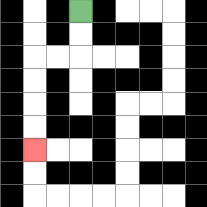{'start': '[3, 0]', 'end': '[1, 6]', 'path_directions': 'D,D,L,L,D,D,D,D', 'path_coordinates': '[[3, 0], [3, 1], [3, 2], [2, 2], [1, 2], [1, 3], [1, 4], [1, 5], [1, 6]]'}